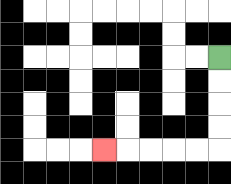{'start': '[9, 2]', 'end': '[4, 6]', 'path_directions': 'D,D,D,D,L,L,L,L,L', 'path_coordinates': '[[9, 2], [9, 3], [9, 4], [9, 5], [9, 6], [8, 6], [7, 6], [6, 6], [5, 6], [4, 6]]'}